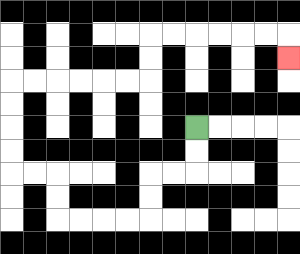{'start': '[8, 5]', 'end': '[12, 2]', 'path_directions': 'D,D,L,L,D,D,L,L,L,L,U,U,L,L,U,U,U,U,R,R,R,R,R,R,U,U,R,R,R,R,R,R,D', 'path_coordinates': '[[8, 5], [8, 6], [8, 7], [7, 7], [6, 7], [6, 8], [6, 9], [5, 9], [4, 9], [3, 9], [2, 9], [2, 8], [2, 7], [1, 7], [0, 7], [0, 6], [0, 5], [0, 4], [0, 3], [1, 3], [2, 3], [3, 3], [4, 3], [5, 3], [6, 3], [6, 2], [6, 1], [7, 1], [8, 1], [9, 1], [10, 1], [11, 1], [12, 1], [12, 2]]'}